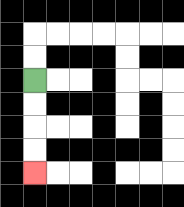{'start': '[1, 3]', 'end': '[1, 7]', 'path_directions': 'D,D,D,D', 'path_coordinates': '[[1, 3], [1, 4], [1, 5], [1, 6], [1, 7]]'}